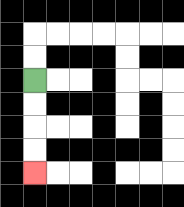{'start': '[1, 3]', 'end': '[1, 7]', 'path_directions': 'D,D,D,D', 'path_coordinates': '[[1, 3], [1, 4], [1, 5], [1, 6], [1, 7]]'}